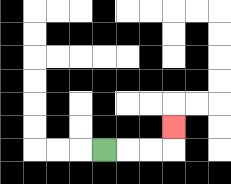{'start': '[4, 6]', 'end': '[7, 5]', 'path_directions': 'R,R,R,U', 'path_coordinates': '[[4, 6], [5, 6], [6, 6], [7, 6], [7, 5]]'}